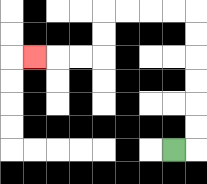{'start': '[7, 6]', 'end': '[1, 2]', 'path_directions': 'R,U,U,U,U,U,U,L,L,L,L,D,D,L,L,L', 'path_coordinates': '[[7, 6], [8, 6], [8, 5], [8, 4], [8, 3], [8, 2], [8, 1], [8, 0], [7, 0], [6, 0], [5, 0], [4, 0], [4, 1], [4, 2], [3, 2], [2, 2], [1, 2]]'}